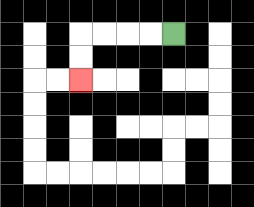{'start': '[7, 1]', 'end': '[3, 3]', 'path_directions': 'L,L,L,L,D,D', 'path_coordinates': '[[7, 1], [6, 1], [5, 1], [4, 1], [3, 1], [3, 2], [3, 3]]'}